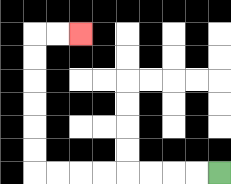{'start': '[9, 7]', 'end': '[3, 1]', 'path_directions': 'L,L,L,L,L,L,L,L,U,U,U,U,U,U,R,R', 'path_coordinates': '[[9, 7], [8, 7], [7, 7], [6, 7], [5, 7], [4, 7], [3, 7], [2, 7], [1, 7], [1, 6], [1, 5], [1, 4], [1, 3], [1, 2], [1, 1], [2, 1], [3, 1]]'}